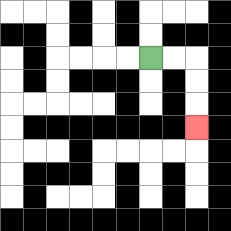{'start': '[6, 2]', 'end': '[8, 5]', 'path_directions': 'R,R,D,D,D', 'path_coordinates': '[[6, 2], [7, 2], [8, 2], [8, 3], [8, 4], [8, 5]]'}